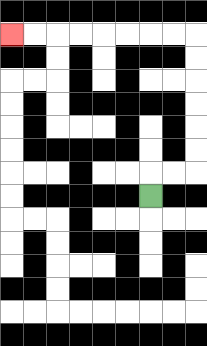{'start': '[6, 8]', 'end': '[0, 1]', 'path_directions': 'U,R,R,U,U,U,U,U,U,L,L,L,L,L,L,L,L', 'path_coordinates': '[[6, 8], [6, 7], [7, 7], [8, 7], [8, 6], [8, 5], [8, 4], [8, 3], [8, 2], [8, 1], [7, 1], [6, 1], [5, 1], [4, 1], [3, 1], [2, 1], [1, 1], [0, 1]]'}